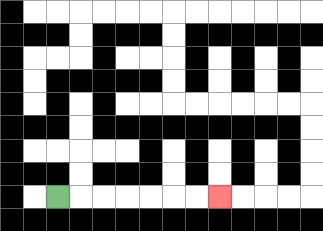{'start': '[2, 8]', 'end': '[9, 8]', 'path_directions': 'R,R,R,R,R,R,R', 'path_coordinates': '[[2, 8], [3, 8], [4, 8], [5, 8], [6, 8], [7, 8], [8, 8], [9, 8]]'}